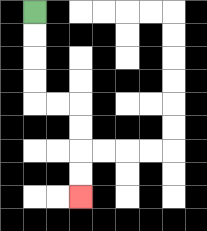{'start': '[1, 0]', 'end': '[3, 8]', 'path_directions': 'D,D,D,D,R,R,D,D,D,D', 'path_coordinates': '[[1, 0], [1, 1], [1, 2], [1, 3], [1, 4], [2, 4], [3, 4], [3, 5], [3, 6], [3, 7], [3, 8]]'}